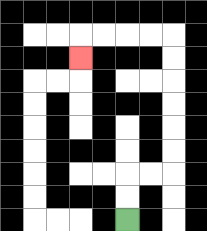{'start': '[5, 9]', 'end': '[3, 2]', 'path_directions': 'U,U,R,R,U,U,U,U,U,U,L,L,L,L,D', 'path_coordinates': '[[5, 9], [5, 8], [5, 7], [6, 7], [7, 7], [7, 6], [7, 5], [7, 4], [7, 3], [7, 2], [7, 1], [6, 1], [5, 1], [4, 1], [3, 1], [3, 2]]'}